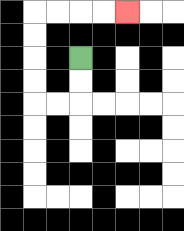{'start': '[3, 2]', 'end': '[5, 0]', 'path_directions': 'D,D,L,L,U,U,U,U,R,R,R,R', 'path_coordinates': '[[3, 2], [3, 3], [3, 4], [2, 4], [1, 4], [1, 3], [1, 2], [1, 1], [1, 0], [2, 0], [3, 0], [4, 0], [5, 0]]'}